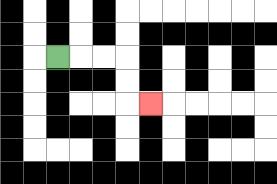{'start': '[2, 2]', 'end': '[6, 4]', 'path_directions': 'R,R,R,D,D,R', 'path_coordinates': '[[2, 2], [3, 2], [4, 2], [5, 2], [5, 3], [5, 4], [6, 4]]'}